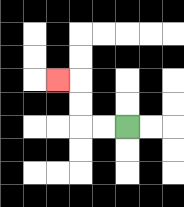{'start': '[5, 5]', 'end': '[2, 3]', 'path_directions': 'L,L,U,U,L', 'path_coordinates': '[[5, 5], [4, 5], [3, 5], [3, 4], [3, 3], [2, 3]]'}